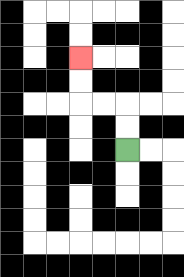{'start': '[5, 6]', 'end': '[3, 2]', 'path_directions': 'U,U,L,L,U,U', 'path_coordinates': '[[5, 6], [5, 5], [5, 4], [4, 4], [3, 4], [3, 3], [3, 2]]'}